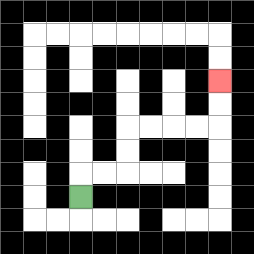{'start': '[3, 8]', 'end': '[9, 3]', 'path_directions': 'U,R,R,U,U,R,R,R,R,U,U', 'path_coordinates': '[[3, 8], [3, 7], [4, 7], [5, 7], [5, 6], [5, 5], [6, 5], [7, 5], [8, 5], [9, 5], [9, 4], [9, 3]]'}